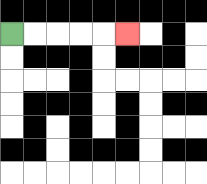{'start': '[0, 1]', 'end': '[5, 1]', 'path_directions': 'R,R,R,R,R', 'path_coordinates': '[[0, 1], [1, 1], [2, 1], [3, 1], [4, 1], [5, 1]]'}